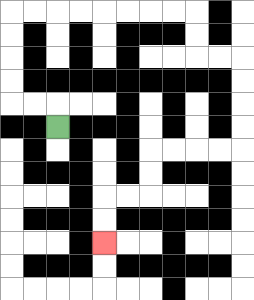{'start': '[2, 5]', 'end': '[4, 10]', 'path_directions': 'U,L,L,U,U,U,U,R,R,R,R,R,R,R,R,D,D,R,R,D,D,D,D,L,L,L,L,D,D,L,L,D,D', 'path_coordinates': '[[2, 5], [2, 4], [1, 4], [0, 4], [0, 3], [0, 2], [0, 1], [0, 0], [1, 0], [2, 0], [3, 0], [4, 0], [5, 0], [6, 0], [7, 0], [8, 0], [8, 1], [8, 2], [9, 2], [10, 2], [10, 3], [10, 4], [10, 5], [10, 6], [9, 6], [8, 6], [7, 6], [6, 6], [6, 7], [6, 8], [5, 8], [4, 8], [4, 9], [4, 10]]'}